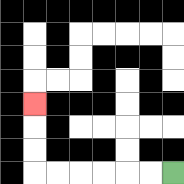{'start': '[7, 7]', 'end': '[1, 4]', 'path_directions': 'L,L,L,L,L,L,U,U,U', 'path_coordinates': '[[7, 7], [6, 7], [5, 7], [4, 7], [3, 7], [2, 7], [1, 7], [1, 6], [1, 5], [1, 4]]'}